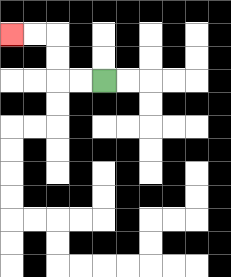{'start': '[4, 3]', 'end': '[0, 1]', 'path_directions': 'L,L,U,U,L,L', 'path_coordinates': '[[4, 3], [3, 3], [2, 3], [2, 2], [2, 1], [1, 1], [0, 1]]'}